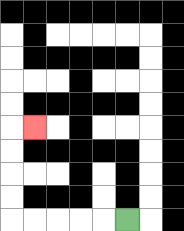{'start': '[5, 9]', 'end': '[1, 5]', 'path_directions': 'L,L,L,L,L,U,U,U,U,R', 'path_coordinates': '[[5, 9], [4, 9], [3, 9], [2, 9], [1, 9], [0, 9], [0, 8], [0, 7], [0, 6], [0, 5], [1, 5]]'}